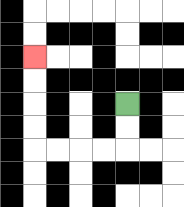{'start': '[5, 4]', 'end': '[1, 2]', 'path_directions': 'D,D,L,L,L,L,U,U,U,U', 'path_coordinates': '[[5, 4], [5, 5], [5, 6], [4, 6], [3, 6], [2, 6], [1, 6], [1, 5], [1, 4], [1, 3], [1, 2]]'}